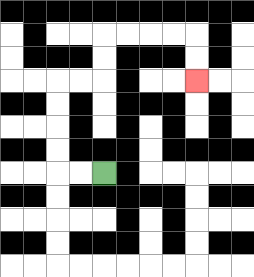{'start': '[4, 7]', 'end': '[8, 3]', 'path_directions': 'L,L,U,U,U,U,R,R,U,U,R,R,R,R,D,D', 'path_coordinates': '[[4, 7], [3, 7], [2, 7], [2, 6], [2, 5], [2, 4], [2, 3], [3, 3], [4, 3], [4, 2], [4, 1], [5, 1], [6, 1], [7, 1], [8, 1], [8, 2], [8, 3]]'}